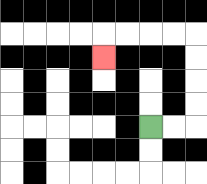{'start': '[6, 5]', 'end': '[4, 2]', 'path_directions': 'R,R,U,U,U,U,L,L,L,L,D', 'path_coordinates': '[[6, 5], [7, 5], [8, 5], [8, 4], [8, 3], [8, 2], [8, 1], [7, 1], [6, 1], [5, 1], [4, 1], [4, 2]]'}